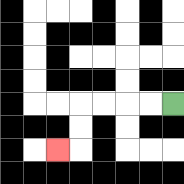{'start': '[7, 4]', 'end': '[2, 6]', 'path_directions': 'L,L,L,L,D,D,L', 'path_coordinates': '[[7, 4], [6, 4], [5, 4], [4, 4], [3, 4], [3, 5], [3, 6], [2, 6]]'}